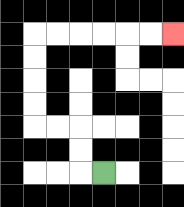{'start': '[4, 7]', 'end': '[7, 1]', 'path_directions': 'L,U,U,L,L,U,U,U,U,R,R,R,R,R,R', 'path_coordinates': '[[4, 7], [3, 7], [3, 6], [3, 5], [2, 5], [1, 5], [1, 4], [1, 3], [1, 2], [1, 1], [2, 1], [3, 1], [4, 1], [5, 1], [6, 1], [7, 1]]'}